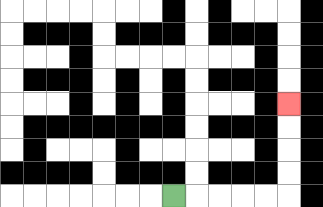{'start': '[7, 8]', 'end': '[12, 4]', 'path_directions': 'R,R,R,R,R,U,U,U,U', 'path_coordinates': '[[7, 8], [8, 8], [9, 8], [10, 8], [11, 8], [12, 8], [12, 7], [12, 6], [12, 5], [12, 4]]'}